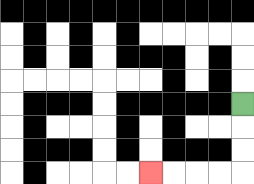{'start': '[10, 4]', 'end': '[6, 7]', 'path_directions': 'D,D,D,L,L,L,L', 'path_coordinates': '[[10, 4], [10, 5], [10, 6], [10, 7], [9, 7], [8, 7], [7, 7], [6, 7]]'}